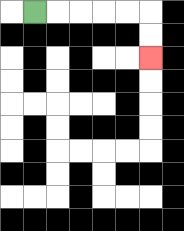{'start': '[1, 0]', 'end': '[6, 2]', 'path_directions': 'R,R,R,R,R,D,D', 'path_coordinates': '[[1, 0], [2, 0], [3, 0], [4, 0], [5, 0], [6, 0], [6, 1], [6, 2]]'}